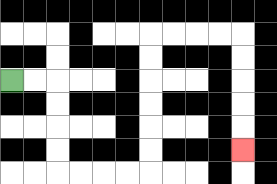{'start': '[0, 3]', 'end': '[10, 6]', 'path_directions': 'R,R,D,D,D,D,R,R,R,R,U,U,U,U,U,U,R,R,R,R,D,D,D,D,D', 'path_coordinates': '[[0, 3], [1, 3], [2, 3], [2, 4], [2, 5], [2, 6], [2, 7], [3, 7], [4, 7], [5, 7], [6, 7], [6, 6], [6, 5], [6, 4], [6, 3], [6, 2], [6, 1], [7, 1], [8, 1], [9, 1], [10, 1], [10, 2], [10, 3], [10, 4], [10, 5], [10, 6]]'}